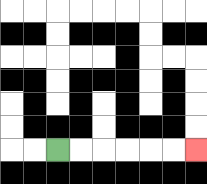{'start': '[2, 6]', 'end': '[8, 6]', 'path_directions': 'R,R,R,R,R,R', 'path_coordinates': '[[2, 6], [3, 6], [4, 6], [5, 6], [6, 6], [7, 6], [8, 6]]'}